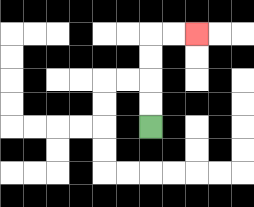{'start': '[6, 5]', 'end': '[8, 1]', 'path_directions': 'U,U,U,U,R,R', 'path_coordinates': '[[6, 5], [6, 4], [6, 3], [6, 2], [6, 1], [7, 1], [8, 1]]'}